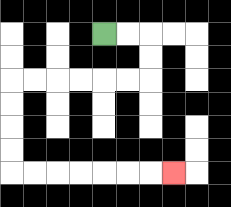{'start': '[4, 1]', 'end': '[7, 7]', 'path_directions': 'R,R,D,D,L,L,L,L,L,L,D,D,D,D,R,R,R,R,R,R,R', 'path_coordinates': '[[4, 1], [5, 1], [6, 1], [6, 2], [6, 3], [5, 3], [4, 3], [3, 3], [2, 3], [1, 3], [0, 3], [0, 4], [0, 5], [0, 6], [0, 7], [1, 7], [2, 7], [3, 7], [4, 7], [5, 7], [6, 7], [7, 7]]'}